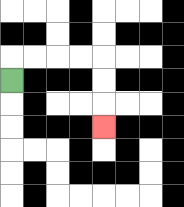{'start': '[0, 3]', 'end': '[4, 5]', 'path_directions': 'U,R,R,R,R,D,D,D', 'path_coordinates': '[[0, 3], [0, 2], [1, 2], [2, 2], [3, 2], [4, 2], [4, 3], [4, 4], [4, 5]]'}